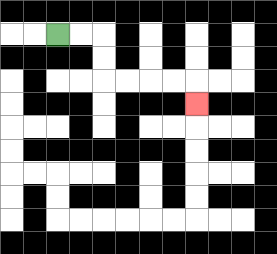{'start': '[2, 1]', 'end': '[8, 4]', 'path_directions': 'R,R,D,D,R,R,R,R,D', 'path_coordinates': '[[2, 1], [3, 1], [4, 1], [4, 2], [4, 3], [5, 3], [6, 3], [7, 3], [8, 3], [8, 4]]'}